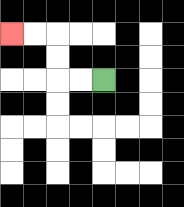{'start': '[4, 3]', 'end': '[0, 1]', 'path_directions': 'L,L,U,U,L,L', 'path_coordinates': '[[4, 3], [3, 3], [2, 3], [2, 2], [2, 1], [1, 1], [0, 1]]'}